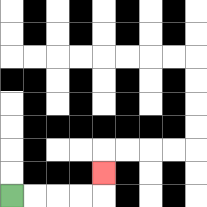{'start': '[0, 8]', 'end': '[4, 7]', 'path_directions': 'R,R,R,R,U', 'path_coordinates': '[[0, 8], [1, 8], [2, 8], [3, 8], [4, 8], [4, 7]]'}